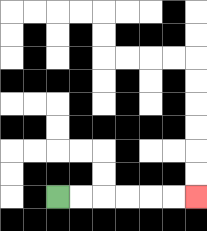{'start': '[2, 8]', 'end': '[8, 8]', 'path_directions': 'R,R,R,R,R,R', 'path_coordinates': '[[2, 8], [3, 8], [4, 8], [5, 8], [6, 8], [7, 8], [8, 8]]'}